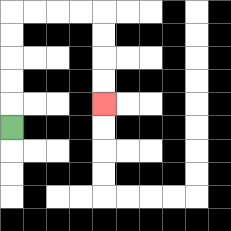{'start': '[0, 5]', 'end': '[4, 4]', 'path_directions': 'U,U,U,U,U,R,R,R,R,D,D,D,D', 'path_coordinates': '[[0, 5], [0, 4], [0, 3], [0, 2], [0, 1], [0, 0], [1, 0], [2, 0], [3, 0], [4, 0], [4, 1], [4, 2], [4, 3], [4, 4]]'}